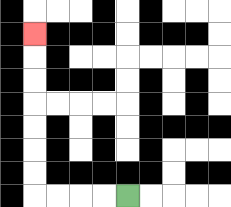{'start': '[5, 8]', 'end': '[1, 1]', 'path_directions': 'L,L,L,L,U,U,U,U,U,U,U', 'path_coordinates': '[[5, 8], [4, 8], [3, 8], [2, 8], [1, 8], [1, 7], [1, 6], [1, 5], [1, 4], [1, 3], [1, 2], [1, 1]]'}